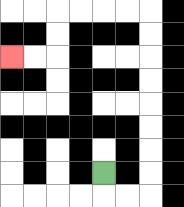{'start': '[4, 7]', 'end': '[0, 2]', 'path_directions': 'D,R,R,U,U,U,U,U,U,U,U,L,L,L,L,D,D,L,L', 'path_coordinates': '[[4, 7], [4, 8], [5, 8], [6, 8], [6, 7], [6, 6], [6, 5], [6, 4], [6, 3], [6, 2], [6, 1], [6, 0], [5, 0], [4, 0], [3, 0], [2, 0], [2, 1], [2, 2], [1, 2], [0, 2]]'}